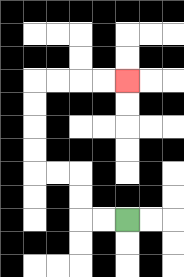{'start': '[5, 9]', 'end': '[5, 3]', 'path_directions': 'L,L,U,U,L,L,U,U,U,U,R,R,R,R', 'path_coordinates': '[[5, 9], [4, 9], [3, 9], [3, 8], [3, 7], [2, 7], [1, 7], [1, 6], [1, 5], [1, 4], [1, 3], [2, 3], [3, 3], [4, 3], [5, 3]]'}